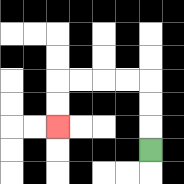{'start': '[6, 6]', 'end': '[2, 5]', 'path_directions': 'U,U,U,L,L,L,L,D,D', 'path_coordinates': '[[6, 6], [6, 5], [6, 4], [6, 3], [5, 3], [4, 3], [3, 3], [2, 3], [2, 4], [2, 5]]'}